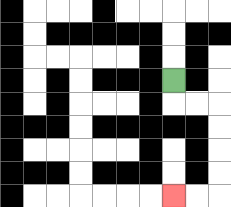{'start': '[7, 3]', 'end': '[7, 8]', 'path_directions': 'D,R,R,D,D,D,D,L,L', 'path_coordinates': '[[7, 3], [7, 4], [8, 4], [9, 4], [9, 5], [9, 6], [9, 7], [9, 8], [8, 8], [7, 8]]'}